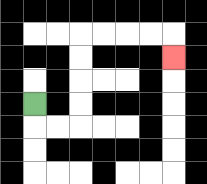{'start': '[1, 4]', 'end': '[7, 2]', 'path_directions': 'D,R,R,U,U,U,U,R,R,R,R,D', 'path_coordinates': '[[1, 4], [1, 5], [2, 5], [3, 5], [3, 4], [3, 3], [3, 2], [3, 1], [4, 1], [5, 1], [6, 1], [7, 1], [7, 2]]'}